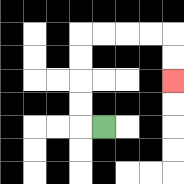{'start': '[4, 5]', 'end': '[7, 3]', 'path_directions': 'L,U,U,U,U,R,R,R,R,D,D', 'path_coordinates': '[[4, 5], [3, 5], [3, 4], [3, 3], [3, 2], [3, 1], [4, 1], [5, 1], [6, 1], [7, 1], [7, 2], [7, 3]]'}